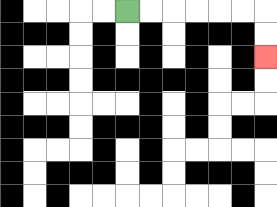{'start': '[5, 0]', 'end': '[11, 2]', 'path_directions': 'R,R,R,R,R,R,D,D', 'path_coordinates': '[[5, 0], [6, 0], [7, 0], [8, 0], [9, 0], [10, 0], [11, 0], [11, 1], [11, 2]]'}